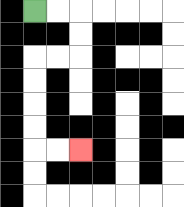{'start': '[1, 0]', 'end': '[3, 6]', 'path_directions': 'R,R,D,D,L,L,D,D,D,D,R,R', 'path_coordinates': '[[1, 0], [2, 0], [3, 0], [3, 1], [3, 2], [2, 2], [1, 2], [1, 3], [1, 4], [1, 5], [1, 6], [2, 6], [3, 6]]'}